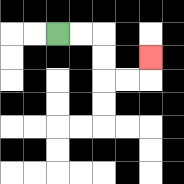{'start': '[2, 1]', 'end': '[6, 2]', 'path_directions': 'R,R,D,D,R,R,U', 'path_coordinates': '[[2, 1], [3, 1], [4, 1], [4, 2], [4, 3], [5, 3], [6, 3], [6, 2]]'}